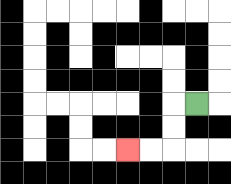{'start': '[8, 4]', 'end': '[5, 6]', 'path_directions': 'L,D,D,L,L', 'path_coordinates': '[[8, 4], [7, 4], [7, 5], [7, 6], [6, 6], [5, 6]]'}